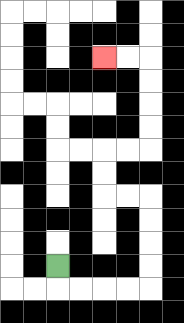{'start': '[2, 11]', 'end': '[4, 2]', 'path_directions': 'D,R,R,R,R,U,U,U,U,L,L,U,U,R,R,U,U,U,U,L,L', 'path_coordinates': '[[2, 11], [2, 12], [3, 12], [4, 12], [5, 12], [6, 12], [6, 11], [6, 10], [6, 9], [6, 8], [5, 8], [4, 8], [4, 7], [4, 6], [5, 6], [6, 6], [6, 5], [6, 4], [6, 3], [6, 2], [5, 2], [4, 2]]'}